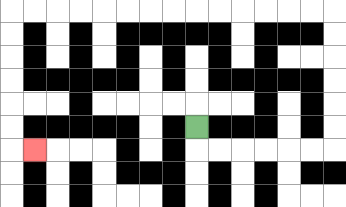{'start': '[8, 5]', 'end': '[1, 6]', 'path_directions': 'D,R,R,R,R,R,R,U,U,U,U,U,U,L,L,L,L,L,L,L,L,L,L,L,L,L,L,D,D,D,D,D,D,R', 'path_coordinates': '[[8, 5], [8, 6], [9, 6], [10, 6], [11, 6], [12, 6], [13, 6], [14, 6], [14, 5], [14, 4], [14, 3], [14, 2], [14, 1], [14, 0], [13, 0], [12, 0], [11, 0], [10, 0], [9, 0], [8, 0], [7, 0], [6, 0], [5, 0], [4, 0], [3, 0], [2, 0], [1, 0], [0, 0], [0, 1], [0, 2], [0, 3], [0, 4], [0, 5], [0, 6], [1, 6]]'}